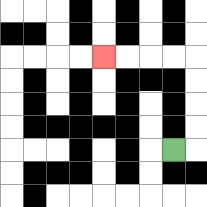{'start': '[7, 6]', 'end': '[4, 2]', 'path_directions': 'R,U,U,U,U,L,L,L,L', 'path_coordinates': '[[7, 6], [8, 6], [8, 5], [8, 4], [8, 3], [8, 2], [7, 2], [6, 2], [5, 2], [4, 2]]'}